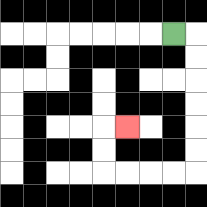{'start': '[7, 1]', 'end': '[5, 5]', 'path_directions': 'R,D,D,D,D,D,D,L,L,L,L,U,U,R', 'path_coordinates': '[[7, 1], [8, 1], [8, 2], [8, 3], [8, 4], [8, 5], [8, 6], [8, 7], [7, 7], [6, 7], [5, 7], [4, 7], [4, 6], [4, 5], [5, 5]]'}